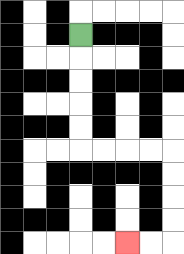{'start': '[3, 1]', 'end': '[5, 10]', 'path_directions': 'D,D,D,D,D,R,R,R,R,D,D,D,D,L,L', 'path_coordinates': '[[3, 1], [3, 2], [3, 3], [3, 4], [3, 5], [3, 6], [4, 6], [5, 6], [6, 6], [7, 6], [7, 7], [7, 8], [7, 9], [7, 10], [6, 10], [5, 10]]'}